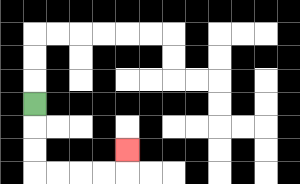{'start': '[1, 4]', 'end': '[5, 6]', 'path_directions': 'D,D,D,R,R,R,R,U', 'path_coordinates': '[[1, 4], [1, 5], [1, 6], [1, 7], [2, 7], [3, 7], [4, 7], [5, 7], [5, 6]]'}